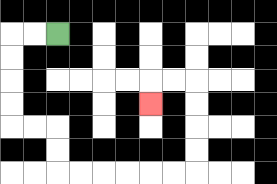{'start': '[2, 1]', 'end': '[6, 4]', 'path_directions': 'L,L,D,D,D,D,R,R,D,D,R,R,R,R,R,R,U,U,U,U,L,L,D', 'path_coordinates': '[[2, 1], [1, 1], [0, 1], [0, 2], [0, 3], [0, 4], [0, 5], [1, 5], [2, 5], [2, 6], [2, 7], [3, 7], [4, 7], [5, 7], [6, 7], [7, 7], [8, 7], [8, 6], [8, 5], [8, 4], [8, 3], [7, 3], [6, 3], [6, 4]]'}